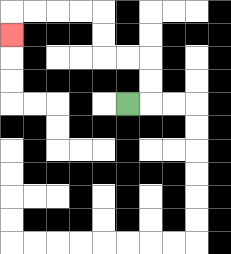{'start': '[5, 4]', 'end': '[0, 1]', 'path_directions': 'R,U,U,L,L,U,U,L,L,L,L,D', 'path_coordinates': '[[5, 4], [6, 4], [6, 3], [6, 2], [5, 2], [4, 2], [4, 1], [4, 0], [3, 0], [2, 0], [1, 0], [0, 0], [0, 1]]'}